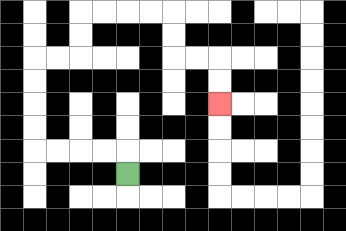{'start': '[5, 7]', 'end': '[9, 4]', 'path_directions': 'U,L,L,L,L,U,U,U,U,R,R,U,U,R,R,R,R,D,D,R,R,D,D', 'path_coordinates': '[[5, 7], [5, 6], [4, 6], [3, 6], [2, 6], [1, 6], [1, 5], [1, 4], [1, 3], [1, 2], [2, 2], [3, 2], [3, 1], [3, 0], [4, 0], [5, 0], [6, 0], [7, 0], [7, 1], [7, 2], [8, 2], [9, 2], [9, 3], [9, 4]]'}